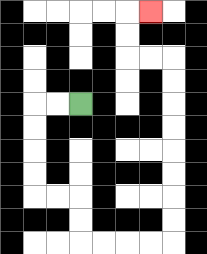{'start': '[3, 4]', 'end': '[6, 0]', 'path_directions': 'L,L,D,D,D,D,R,R,D,D,R,R,R,R,U,U,U,U,U,U,U,U,L,L,U,U,R', 'path_coordinates': '[[3, 4], [2, 4], [1, 4], [1, 5], [1, 6], [1, 7], [1, 8], [2, 8], [3, 8], [3, 9], [3, 10], [4, 10], [5, 10], [6, 10], [7, 10], [7, 9], [7, 8], [7, 7], [7, 6], [7, 5], [7, 4], [7, 3], [7, 2], [6, 2], [5, 2], [5, 1], [5, 0], [6, 0]]'}